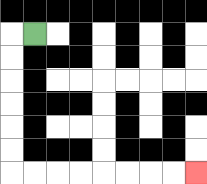{'start': '[1, 1]', 'end': '[8, 7]', 'path_directions': 'L,D,D,D,D,D,D,R,R,R,R,R,R,R,R', 'path_coordinates': '[[1, 1], [0, 1], [0, 2], [0, 3], [0, 4], [0, 5], [0, 6], [0, 7], [1, 7], [2, 7], [3, 7], [4, 7], [5, 7], [6, 7], [7, 7], [8, 7]]'}